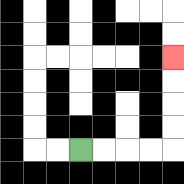{'start': '[3, 6]', 'end': '[7, 2]', 'path_directions': 'R,R,R,R,U,U,U,U', 'path_coordinates': '[[3, 6], [4, 6], [5, 6], [6, 6], [7, 6], [7, 5], [7, 4], [7, 3], [7, 2]]'}